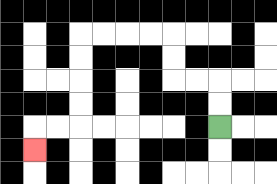{'start': '[9, 5]', 'end': '[1, 6]', 'path_directions': 'U,U,L,L,U,U,L,L,L,L,D,D,D,D,L,L,D', 'path_coordinates': '[[9, 5], [9, 4], [9, 3], [8, 3], [7, 3], [7, 2], [7, 1], [6, 1], [5, 1], [4, 1], [3, 1], [3, 2], [3, 3], [3, 4], [3, 5], [2, 5], [1, 5], [1, 6]]'}